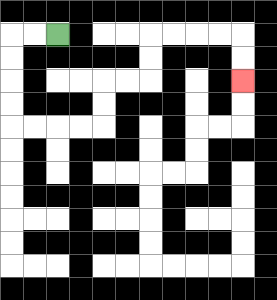{'start': '[2, 1]', 'end': '[10, 3]', 'path_directions': 'L,L,D,D,D,D,R,R,R,R,U,U,R,R,U,U,R,R,R,R,D,D', 'path_coordinates': '[[2, 1], [1, 1], [0, 1], [0, 2], [0, 3], [0, 4], [0, 5], [1, 5], [2, 5], [3, 5], [4, 5], [4, 4], [4, 3], [5, 3], [6, 3], [6, 2], [6, 1], [7, 1], [8, 1], [9, 1], [10, 1], [10, 2], [10, 3]]'}